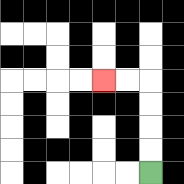{'start': '[6, 7]', 'end': '[4, 3]', 'path_directions': 'U,U,U,U,L,L', 'path_coordinates': '[[6, 7], [6, 6], [6, 5], [6, 4], [6, 3], [5, 3], [4, 3]]'}